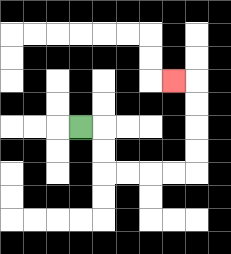{'start': '[3, 5]', 'end': '[7, 3]', 'path_directions': 'R,D,D,R,R,R,R,U,U,U,U,L', 'path_coordinates': '[[3, 5], [4, 5], [4, 6], [4, 7], [5, 7], [6, 7], [7, 7], [8, 7], [8, 6], [8, 5], [8, 4], [8, 3], [7, 3]]'}